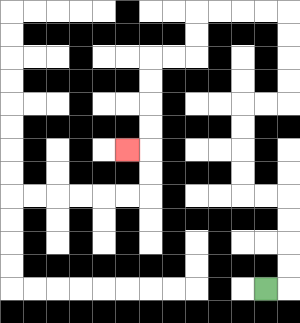{'start': '[11, 12]', 'end': '[5, 6]', 'path_directions': 'R,U,U,U,U,L,L,U,U,U,U,R,R,U,U,U,U,L,L,L,L,D,D,L,L,D,D,D,D,L', 'path_coordinates': '[[11, 12], [12, 12], [12, 11], [12, 10], [12, 9], [12, 8], [11, 8], [10, 8], [10, 7], [10, 6], [10, 5], [10, 4], [11, 4], [12, 4], [12, 3], [12, 2], [12, 1], [12, 0], [11, 0], [10, 0], [9, 0], [8, 0], [8, 1], [8, 2], [7, 2], [6, 2], [6, 3], [6, 4], [6, 5], [6, 6], [5, 6]]'}